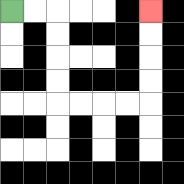{'start': '[0, 0]', 'end': '[6, 0]', 'path_directions': 'R,R,D,D,D,D,R,R,R,R,U,U,U,U', 'path_coordinates': '[[0, 0], [1, 0], [2, 0], [2, 1], [2, 2], [2, 3], [2, 4], [3, 4], [4, 4], [5, 4], [6, 4], [6, 3], [6, 2], [6, 1], [6, 0]]'}